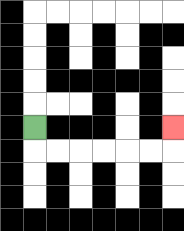{'start': '[1, 5]', 'end': '[7, 5]', 'path_directions': 'D,R,R,R,R,R,R,U', 'path_coordinates': '[[1, 5], [1, 6], [2, 6], [3, 6], [4, 6], [5, 6], [6, 6], [7, 6], [7, 5]]'}